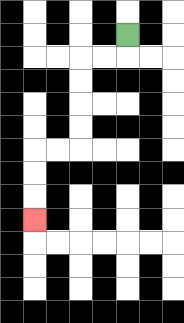{'start': '[5, 1]', 'end': '[1, 9]', 'path_directions': 'D,L,L,D,D,D,D,L,L,D,D,D', 'path_coordinates': '[[5, 1], [5, 2], [4, 2], [3, 2], [3, 3], [3, 4], [3, 5], [3, 6], [2, 6], [1, 6], [1, 7], [1, 8], [1, 9]]'}